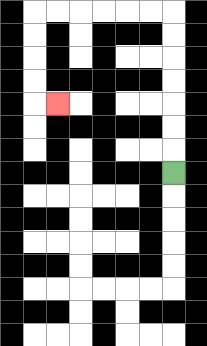{'start': '[7, 7]', 'end': '[2, 4]', 'path_directions': 'U,U,U,U,U,U,U,L,L,L,L,L,L,D,D,D,D,R', 'path_coordinates': '[[7, 7], [7, 6], [7, 5], [7, 4], [7, 3], [7, 2], [7, 1], [7, 0], [6, 0], [5, 0], [4, 0], [3, 0], [2, 0], [1, 0], [1, 1], [1, 2], [1, 3], [1, 4], [2, 4]]'}